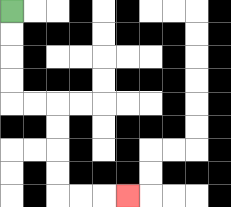{'start': '[0, 0]', 'end': '[5, 8]', 'path_directions': 'D,D,D,D,R,R,D,D,D,D,R,R,R', 'path_coordinates': '[[0, 0], [0, 1], [0, 2], [0, 3], [0, 4], [1, 4], [2, 4], [2, 5], [2, 6], [2, 7], [2, 8], [3, 8], [4, 8], [5, 8]]'}